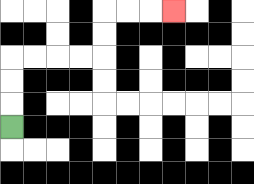{'start': '[0, 5]', 'end': '[7, 0]', 'path_directions': 'U,U,U,R,R,R,R,U,U,R,R,R', 'path_coordinates': '[[0, 5], [0, 4], [0, 3], [0, 2], [1, 2], [2, 2], [3, 2], [4, 2], [4, 1], [4, 0], [5, 0], [6, 0], [7, 0]]'}